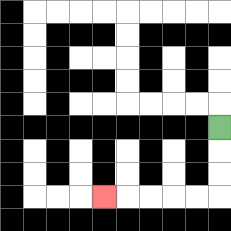{'start': '[9, 5]', 'end': '[4, 8]', 'path_directions': 'D,D,D,L,L,L,L,L', 'path_coordinates': '[[9, 5], [9, 6], [9, 7], [9, 8], [8, 8], [7, 8], [6, 8], [5, 8], [4, 8]]'}